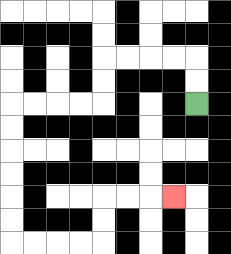{'start': '[8, 4]', 'end': '[7, 8]', 'path_directions': 'U,U,L,L,L,L,D,D,L,L,L,L,D,D,D,D,D,D,R,R,R,R,U,U,R,R,R', 'path_coordinates': '[[8, 4], [8, 3], [8, 2], [7, 2], [6, 2], [5, 2], [4, 2], [4, 3], [4, 4], [3, 4], [2, 4], [1, 4], [0, 4], [0, 5], [0, 6], [0, 7], [0, 8], [0, 9], [0, 10], [1, 10], [2, 10], [3, 10], [4, 10], [4, 9], [4, 8], [5, 8], [6, 8], [7, 8]]'}